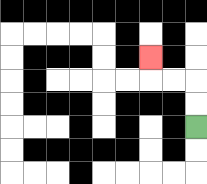{'start': '[8, 5]', 'end': '[6, 2]', 'path_directions': 'U,U,L,L,U', 'path_coordinates': '[[8, 5], [8, 4], [8, 3], [7, 3], [6, 3], [6, 2]]'}